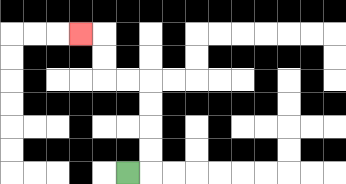{'start': '[5, 7]', 'end': '[3, 1]', 'path_directions': 'R,U,U,U,U,L,L,U,U,L', 'path_coordinates': '[[5, 7], [6, 7], [6, 6], [6, 5], [6, 4], [6, 3], [5, 3], [4, 3], [4, 2], [4, 1], [3, 1]]'}